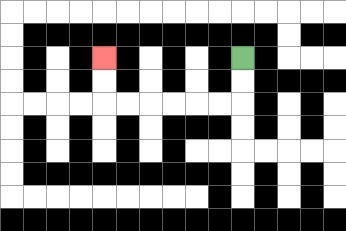{'start': '[10, 2]', 'end': '[4, 2]', 'path_directions': 'D,D,L,L,L,L,L,L,U,U', 'path_coordinates': '[[10, 2], [10, 3], [10, 4], [9, 4], [8, 4], [7, 4], [6, 4], [5, 4], [4, 4], [4, 3], [4, 2]]'}